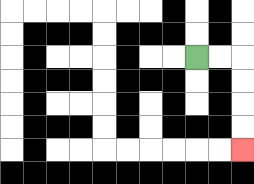{'start': '[8, 2]', 'end': '[10, 6]', 'path_directions': 'R,R,D,D,D,D', 'path_coordinates': '[[8, 2], [9, 2], [10, 2], [10, 3], [10, 4], [10, 5], [10, 6]]'}